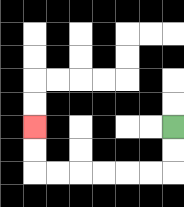{'start': '[7, 5]', 'end': '[1, 5]', 'path_directions': 'D,D,L,L,L,L,L,L,U,U', 'path_coordinates': '[[7, 5], [7, 6], [7, 7], [6, 7], [5, 7], [4, 7], [3, 7], [2, 7], [1, 7], [1, 6], [1, 5]]'}